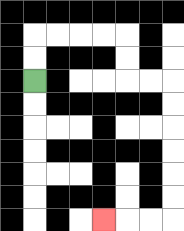{'start': '[1, 3]', 'end': '[4, 9]', 'path_directions': 'U,U,R,R,R,R,D,D,R,R,D,D,D,D,D,D,L,L,L', 'path_coordinates': '[[1, 3], [1, 2], [1, 1], [2, 1], [3, 1], [4, 1], [5, 1], [5, 2], [5, 3], [6, 3], [7, 3], [7, 4], [7, 5], [7, 6], [7, 7], [7, 8], [7, 9], [6, 9], [5, 9], [4, 9]]'}